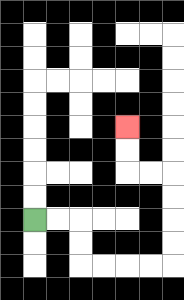{'start': '[1, 9]', 'end': '[5, 5]', 'path_directions': 'R,R,D,D,R,R,R,R,U,U,U,U,L,L,U,U', 'path_coordinates': '[[1, 9], [2, 9], [3, 9], [3, 10], [3, 11], [4, 11], [5, 11], [6, 11], [7, 11], [7, 10], [7, 9], [7, 8], [7, 7], [6, 7], [5, 7], [5, 6], [5, 5]]'}